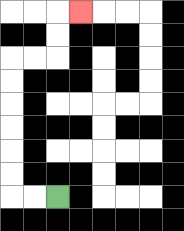{'start': '[2, 8]', 'end': '[3, 0]', 'path_directions': 'L,L,U,U,U,U,U,U,R,R,U,U,R', 'path_coordinates': '[[2, 8], [1, 8], [0, 8], [0, 7], [0, 6], [0, 5], [0, 4], [0, 3], [0, 2], [1, 2], [2, 2], [2, 1], [2, 0], [3, 0]]'}